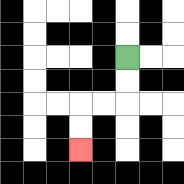{'start': '[5, 2]', 'end': '[3, 6]', 'path_directions': 'D,D,L,L,D,D', 'path_coordinates': '[[5, 2], [5, 3], [5, 4], [4, 4], [3, 4], [3, 5], [3, 6]]'}